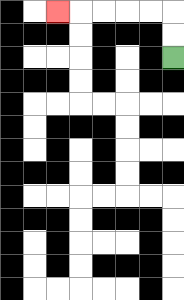{'start': '[7, 2]', 'end': '[2, 0]', 'path_directions': 'U,U,L,L,L,L,L', 'path_coordinates': '[[7, 2], [7, 1], [7, 0], [6, 0], [5, 0], [4, 0], [3, 0], [2, 0]]'}